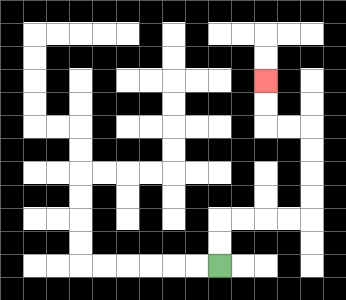{'start': '[9, 11]', 'end': '[11, 3]', 'path_directions': 'U,U,R,R,R,R,U,U,U,U,L,L,U,U', 'path_coordinates': '[[9, 11], [9, 10], [9, 9], [10, 9], [11, 9], [12, 9], [13, 9], [13, 8], [13, 7], [13, 6], [13, 5], [12, 5], [11, 5], [11, 4], [11, 3]]'}